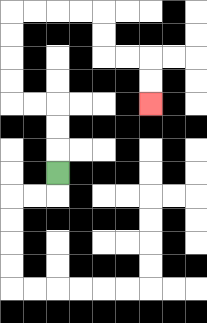{'start': '[2, 7]', 'end': '[6, 4]', 'path_directions': 'U,U,U,L,L,U,U,U,U,R,R,R,R,D,D,R,R,D,D', 'path_coordinates': '[[2, 7], [2, 6], [2, 5], [2, 4], [1, 4], [0, 4], [0, 3], [0, 2], [0, 1], [0, 0], [1, 0], [2, 0], [3, 0], [4, 0], [4, 1], [4, 2], [5, 2], [6, 2], [6, 3], [6, 4]]'}